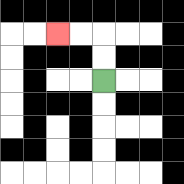{'start': '[4, 3]', 'end': '[2, 1]', 'path_directions': 'U,U,L,L', 'path_coordinates': '[[4, 3], [4, 2], [4, 1], [3, 1], [2, 1]]'}